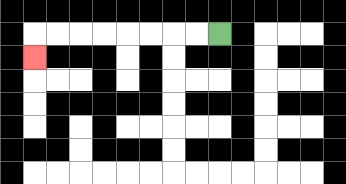{'start': '[9, 1]', 'end': '[1, 2]', 'path_directions': 'L,L,L,L,L,L,L,L,D', 'path_coordinates': '[[9, 1], [8, 1], [7, 1], [6, 1], [5, 1], [4, 1], [3, 1], [2, 1], [1, 1], [1, 2]]'}